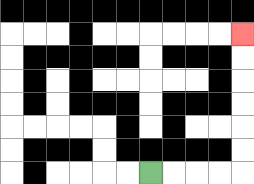{'start': '[6, 7]', 'end': '[10, 1]', 'path_directions': 'R,R,R,R,U,U,U,U,U,U', 'path_coordinates': '[[6, 7], [7, 7], [8, 7], [9, 7], [10, 7], [10, 6], [10, 5], [10, 4], [10, 3], [10, 2], [10, 1]]'}